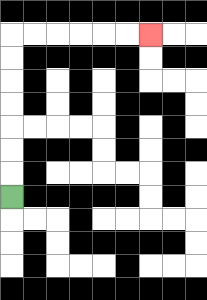{'start': '[0, 8]', 'end': '[6, 1]', 'path_directions': 'U,U,U,U,U,U,U,R,R,R,R,R,R', 'path_coordinates': '[[0, 8], [0, 7], [0, 6], [0, 5], [0, 4], [0, 3], [0, 2], [0, 1], [1, 1], [2, 1], [3, 1], [4, 1], [5, 1], [6, 1]]'}